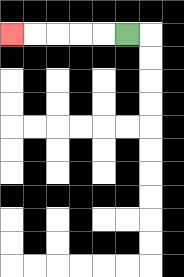{'start': '[5, 1]', 'end': '[0, 1]', 'path_directions': 'L,L,L,L,L', 'path_coordinates': '[[5, 1], [4, 1], [3, 1], [2, 1], [1, 1], [0, 1]]'}